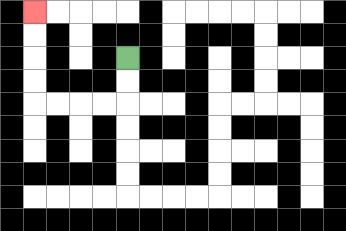{'start': '[5, 2]', 'end': '[1, 0]', 'path_directions': 'D,D,L,L,L,L,U,U,U,U', 'path_coordinates': '[[5, 2], [5, 3], [5, 4], [4, 4], [3, 4], [2, 4], [1, 4], [1, 3], [1, 2], [1, 1], [1, 0]]'}